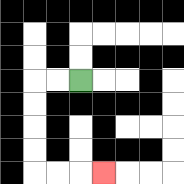{'start': '[3, 3]', 'end': '[4, 7]', 'path_directions': 'L,L,D,D,D,D,R,R,R', 'path_coordinates': '[[3, 3], [2, 3], [1, 3], [1, 4], [1, 5], [1, 6], [1, 7], [2, 7], [3, 7], [4, 7]]'}